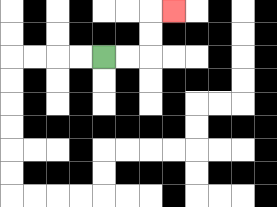{'start': '[4, 2]', 'end': '[7, 0]', 'path_directions': 'R,R,U,U,R', 'path_coordinates': '[[4, 2], [5, 2], [6, 2], [6, 1], [6, 0], [7, 0]]'}